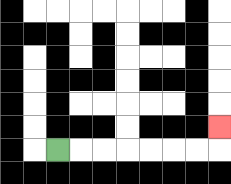{'start': '[2, 6]', 'end': '[9, 5]', 'path_directions': 'R,R,R,R,R,R,R,U', 'path_coordinates': '[[2, 6], [3, 6], [4, 6], [5, 6], [6, 6], [7, 6], [8, 6], [9, 6], [9, 5]]'}